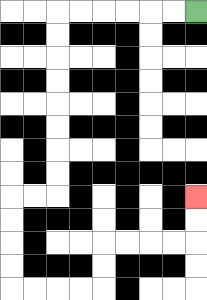{'start': '[8, 0]', 'end': '[8, 8]', 'path_directions': 'L,L,L,L,L,L,D,D,D,D,D,D,D,D,L,L,D,D,D,D,R,R,R,R,U,U,R,R,R,R,U,U', 'path_coordinates': '[[8, 0], [7, 0], [6, 0], [5, 0], [4, 0], [3, 0], [2, 0], [2, 1], [2, 2], [2, 3], [2, 4], [2, 5], [2, 6], [2, 7], [2, 8], [1, 8], [0, 8], [0, 9], [0, 10], [0, 11], [0, 12], [1, 12], [2, 12], [3, 12], [4, 12], [4, 11], [4, 10], [5, 10], [6, 10], [7, 10], [8, 10], [8, 9], [8, 8]]'}